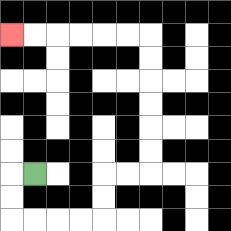{'start': '[1, 7]', 'end': '[0, 1]', 'path_directions': 'L,D,D,R,R,R,R,U,U,R,R,U,U,U,U,U,U,L,L,L,L,L,L', 'path_coordinates': '[[1, 7], [0, 7], [0, 8], [0, 9], [1, 9], [2, 9], [3, 9], [4, 9], [4, 8], [4, 7], [5, 7], [6, 7], [6, 6], [6, 5], [6, 4], [6, 3], [6, 2], [6, 1], [5, 1], [4, 1], [3, 1], [2, 1], [1, 1], [0, 1]]'}